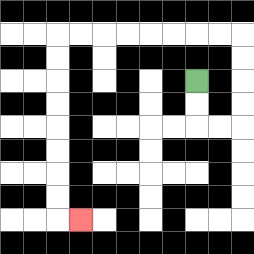{'start': '[8, 3]', 'end': '[3, 9]', 'path_directions': 'D,D,R,R,U,U,U,U,L,L,L,L,L,L,L,L,D,D,D,D,D,D,D,D,R', 'path_coordinates': '[[8, 3], [8, 4], [8, 5], [9, 5], [10, 5], [10, 4], [10, 3], [10, 2], [10, 1], [9, 1], [8, 1], [7, 1], [6, 1], [5, 1], [4, 1], [3, 1], [2, 1], [2, 2], [2, 3], [2, 4], [2, 5], [2, 6], [2, 7], [2, 8], [2, 9], [3, 9]]'}